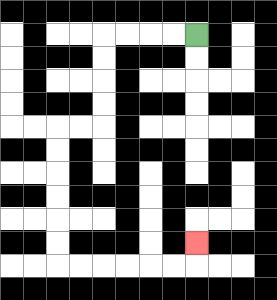{'start': '[8, 1]', 'end': '[8, 10]', 'path_directions': 'L,L,L,L,D,D,D,D,L,L,D,D,D,D,D,D,R,R,R,R,R,R,U', 'path_coordinates': '[[8, 1], [7, 1], [6, 1], [5, 1], [4, 1], [4, 2], [4, 3], [4, 4], [4, 5], [3, 5], [2, 5], [2, 6], [2, 7], [2, 8], [2, 9], [2, 10], [2, 11], [3, 11], [4, 11], [5, 11], [6, 11], [7, 11], [8, 11], [8, 10]]'}